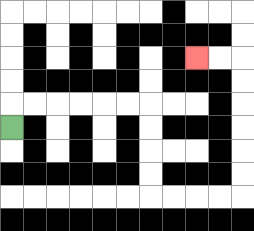{'start': '[0, 5]', 'end': '[8, 2]', 'path_directions': 'U,R,R,R,R,R,R,D,D,D,D,R,R,R,R,U,U,U,U,U,U,L,L', 'path_coordinates': '[[0, 5], [0, 4], [1, 4], [2, 4], [3, 4], [4, 4], [5, 4], [6, 4], [6, 5], [6, 6], [6, 7], [6, 8], [7, 8], [8, 8], [9, 8], [10, 8], [10, 7], [10, 6], [10, 5], [10, 4], [10, 3], [10, 2], [9, 2], [8, 2]]'}